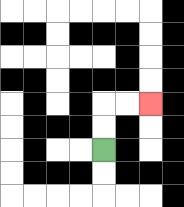{'start': '[4, 6]', 'end': '[6, 4]', 'path_directions': 'U,U,R,R', 'path_coordinates': '[[4, 6], [4, 5], [4, 4], [5, 4], [6, 4]]'}